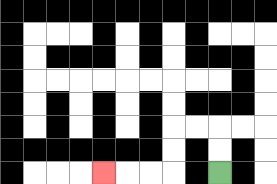{'start': '[9, 7]', 'end': '[4, 7]', 'path_directions': 'U,U,L,L,D,D,L,L,L', 'path_coordinates': '[[9, 7], [9, 6], [9, 5], [8, 5], [7, 5], [7, 6], [7, 7], [6, 7], [5, 7], [4, 7]]'}